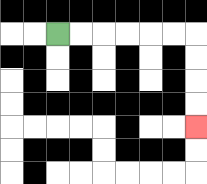{'start': '[2, 1]', 'end': '[8, 5]', 'path_directions': 'R,R,R,R,R,R,D,D,D,D', 'path_coordinates': '[[2, 1], [3, 1], [4, 1], [5, 1], [6, 1], [7, 1], [8, 1], [8, 2], [8, 3], [8, 4], [8, 5]]'}